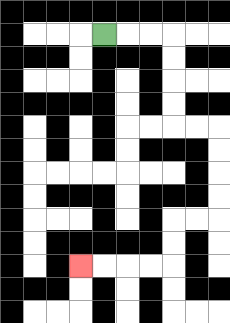{'start': '[4, 1]', 'end': '[3, 11]', 'path_directions': 'R,R,R,D,D,D,D,R,R,D,D,D,D,L,L,D,D,L,L,L,L', 'path_coordinates': '[[4, 1], [5, 1], [6, 1], [7, 1], [7, 2], [7, 3], [7, 4], [7, 5], [8, 5], [9, 5], [9, 6], [9, 7], [9, 8], [9, 9], [8, 9], [7, 9], [7, 10], [7, 11], [6, 11], [5, 11], [4, 11], [3, 11]]'}